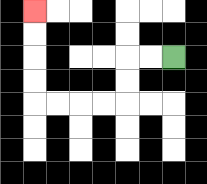{'start': '[7, 2]', 'end': '[1, 0]', 'path_directions': 'L,L,D,D,L,L,L,L,U,U,U,U', 'path_coordinates': '[[7, 2], [6, 2], [5, 2], [5, 3], [5, 4], [4, 4], [3, 4], [2, 4], [1, 4], [1, 3], [1, 2], [1, 1], [1, 0]]'}